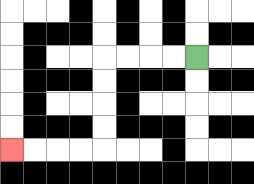{'start': '[8, 2]', 'end': '[0, 6]', 'path_directions': 'L,L,L,L,D,D,D,D,L,L,L,L', 'path_coordinates': '[[8, 2], [7, 2], [6, 2], [5, 2], [4, 2], [4, 3], [4, 4], [4, 5], [4, 6], [3, 6], [2, 6], [1, 6], [0, 6]]'}